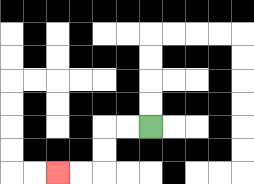{'start': '[6, 5]', 'end': '[2, 7]', 'path_directions': 'L,L,D,D,L,L', 'path_coordinates': '[[6, 5], [5, 5], [4, 5], [4, 6], [4, 7], [3, 7], [2, 7]]'}